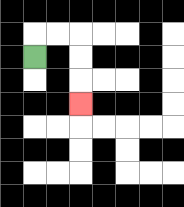{'start': '[1, 2]', 'end': '[3, 4]', 'path_directions': 'U,R,R,D,D,D', 'path_coordinates': '[[1, 2], [1, 1], [2, 1], [3, 1], [3, 2], [3, 3], [3, 4]]'}